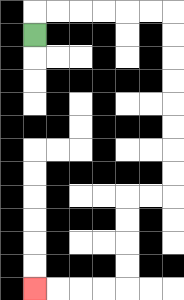{'start': '[1, 1]', 'end': '[1, 12]', 'path_directions': 'U,R,R,R,R,R,R,D,D,D,D,D,D,D,D,L,L,D,D,D,D,L,L,L,L', 'path_coordinates': '[[1, 1], [1, 0], [2, 0], [3, 0], [4, 0], [5, 0], [6, 0], [7, 0], [7, 1], [7, 2], [7, 3], [7, 4], [7, 5], [7, 6], [7, 7], [7, 8], [6, 8], [5, 8], [5, 9], [5, 10], [5, 11], [5, 12], [4, 12], [3, 12], [2, 12], [1, 12]]'}